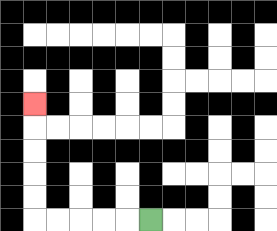{'start': '[6, 9]', 'end': '[1, 4]', 'path_directions': 'L,L,L,L,L,U,U,U,U,U', 'path_coordinates': '[[6, 9], [5, 9], [4, 9], [3, 9], [2, 9], [1, 9], [1, 8], [1, 7], [1, 6], [1, 5], [1, 4]]'}